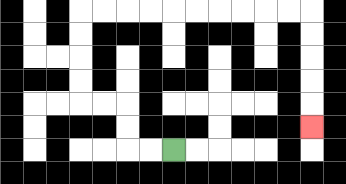{'start': '[7, 6]', 'end': '[13, 5]', 'path_directions': 'L,L,U,U,L,L,U,U,U,U,R,R,R,R,R,R,R,R,R,R,D,D,D,D,D', 'path_coordinates': '[[7, 6], [6, 6], [5, 6], [5, 5], [5, 4], [4, 4], [3, 4], [3, 3], [3, 2], [3, 1], [3, 0], [4, 0], [5, 0], [6, 0], [7, 0], [8, 0], [9, 0], [10, 0], [11, 0], [12, 0], [13, 0], [13, 1], [13, 2], [13, 3], [13, 4], [13, 5]]'}